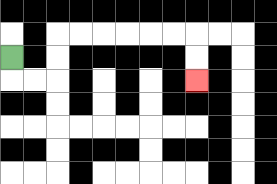{'start': '[0, 2]', 'end': '[8, 3]', 'path_directions': 'D,R,R,U,U,R,R,R,R,R,R,D,D', 'path_coordinates': '[[0, 2], [0, 3], [1, 3], [2, 3], [2, 2], [2, 1], [3, 1], [4, 1], [5, 1], [6, 1], [7, 1], [8, 1], [8, 2], [8, 3]]'}